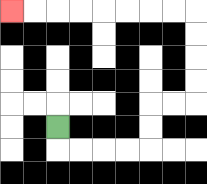{'start': '[2, 5]', 'end': '[0, 0]', 'path_directions': 'D,R,R,R,R,U,U,R,R,U,U,U,U,L,L,L,L,L,L,L,L', 'path_coordinates': '[[2, 5], [2, 6], [3, 6], [4, 6], [5, 6], [6, 6], [6, 5], [6, 4], [7, 4], [8, 4], [8, 3], [8, 2], [8, 1], [8, 0], [7, 0], [6, 0], [5, 0], [4, 0], [3, 0], [2, 0], [1, 0], [0, 0]]'}